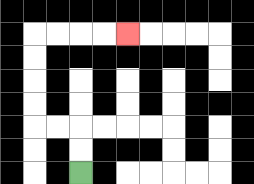{'start': '[3, 7]', 'end': '[5, 1]', 'path_directions': 'U,U,L,L,U,U,U,U,R,R,R,R', 'path_coordinates': '[[3, 7], [3, 6], [3, 5], [2, 5], [1, 5], [1, 4], [1, 3], [1, 2], [1, 1], [2, 1], [3, 1], [4, 1], [5, 1]]'}